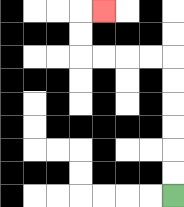{'start': '[7, 8]', 'end': '[4, 0]', 'path_directions': 'U,U,U,U,U,U,L,L,L,L,U,U,R', 'path_coordinates': '[[7, 8], [7, 7], [7, 6], [7, 5], [7, 4], [7, 3], [7, 2], [6, 2], [5, 2], [4, 2], [3, 2], [3, 1], [3, 0], [4, 0]]'}